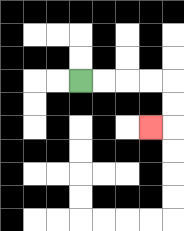{'start': '[3, 3]', 'end': '[6, 5]', 'path_directions': 'R,R,R,R,D,D,L', 'path_coordinates': '[[3, 3], [4, 3], [5, 3], [6, 3], [7, 3], [7, 4], [7, 5], [6, 5]]'}